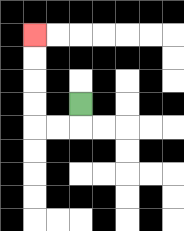{'start': '[3, 4]', 'end': '[1, 1]', 'path_directions': 'D,L,L,U,U,U,U', 'path_coordinates': '[[3, 4], [3, 5], [2, 5], [1, 5], [1, 4], [1, 3], [1, 2], [1, 1]]'}